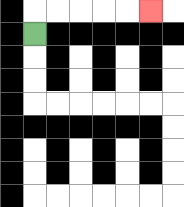{'start': '[1, 1]', 'end': '[6, 0]', 'path_directions': 'U,R,R,R,R,R', 'path_coordinates': '[[1, 1], [1, 0], [2, 0], [3, 0], [4, 0], [5, 0], [6, 0]]'}